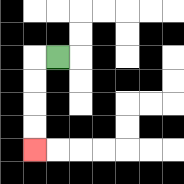{'start': '[2, 2]', 'end': '[1, 6]', 'path_directions': 'L,D,D,D,D', 'path_coordinates': '[[2, 2], [1, 2], [1, 3], [1, 4], [1, 5], [1, 6]]'}